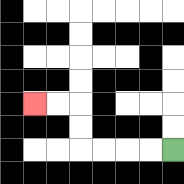{'start': '[7, 6]', 'end': '[1, 4]', 'path_directions': 'L,L,L,L,U,U,L,L', 'path_coordinates': '[[7, 6], [6, 6], [5, 6], [4, 6], [3, 6], [3, 5], [3, 4], [2, 4], [1, 4]]'}